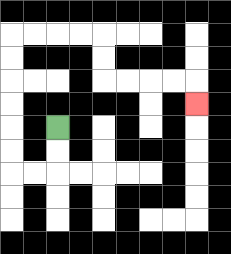{'start': '[2, 5]', 'end': '[8, 4]', 'path_directions': 'D,D,L,L,U,U,U,U,U,U,R,R,R,R,D,D,R,R,R,R,D', 'path_coordinates': '[[2, 5], [2, 6], [2, 7], [1, 7], [0, 7], [0, 6], [0, 5], [0, 4], [0, 3], [0, 2], [0, 1], [1, 1], [2, 1], [3, 1], [4, 1], [4, 2], [4, 3], [5, 3], [6, 3], [7, 3], [8, 3], [8, 4]]'}